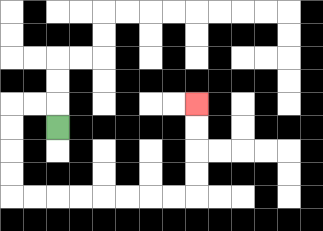{'start': '[2, 5]', 'end': '[8, 4]', 'path_directions': 'U,L,L,D,D,D,D,R,R,R,R,R,R,R,R,U,U,U,U', 'path_coordinates': '[[2, 5], [2, 4], [1, 4], [0, 4], [0, 5], [0, 6], [0, 7], [0, 8], [1, 8], [2, 8], [3, 8], [4, 8], [5, 8], [6, 8], [7, 8], [8, 8], [8, 7], [8, 6], [8, 5], [8, 4]]'}